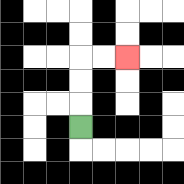{'start': '[3, 5]', 'end': '[5, 2]', 'path_directions': 'U,U,U,R,R', 'path_coordinates': '[[3, 5], [3, 4], [3, 3], [3, 2], [4, 2], [5, 2]]'}